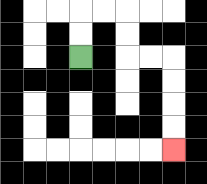{'start': '[3, 2]', 'end': '[7, 6]', 'path_directions': 'U,U,R,R,D,D,R,R,D,D,D,D', 'path_coordinates': '[[3, 2], [3, 1], [3, 0], [4, 0], [5, 0], [5, 1], [5, 2], [6, 2], [7, 2], [7, 3], [7, 4], [7, 5], [7, 6]]'}